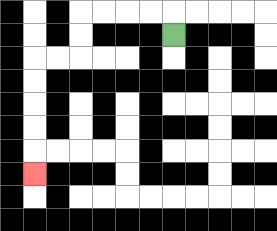{'start': '[7, 1]', 'end': '[1, 7]', 'path_directions': 'U,L,L,L,L,D,D,L,L,D,D,D,D,D', 'path_coordinates': '[[7, 1], [7, 0], [6, 0], [5, 0], [4, 0], [3, 0], [3, 1], [3, 2], [2, 2], [1, 2], [1, 3], [1, 4], [1, 5], [1, 6], [1, 7]]'}